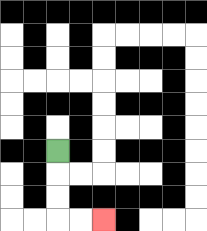{'start': '[2, 6]', 'end': '[4, 9]', 'path_directions': 'D,D,D,R,R', 'path_coordinates': '[[2, 6], [2, 7], [2, 8], [2, 9], [3, 9], [4, 9]]'}